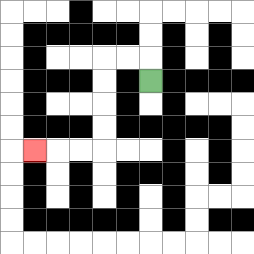{'start': '[6, 3]', 'end': '[1, 6]', 'path_directions': 'U,L,L,D,D,D,D,L,L,L', 'path_coordinates': '[[6, 3], [6, 2], [5, 2], [4, 2], [4, 3], [4, 4], [4, 5], [4, 6], [3, 6], [2, 6], [1, 6]]'}